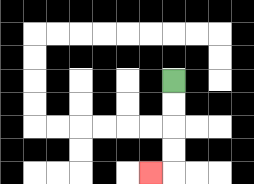{'start': '[7, 3]', 'end': '[6, 7]', 'path_directions': 'D,D,D,D,L', 'path_coordinates': '[[7, 3], [7, 4], [7, 5], [7, 6], [7, 7], [6, 7]]'}